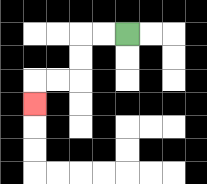{'start': '[5, 1]', 'end': '[1, 4]', 'path_directions': 'L,L,D,D,L,L,D', 'path_coordinates': '[[5, 1], [4, 1], [3, 1], [3, 2], [3, 3], [2, 3], [1, 3], [1, 4]]'}